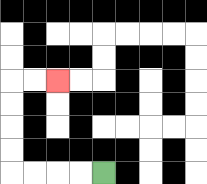{'start': '[4, 7]', 'end': '[2, 3]', 'path_directions': 'L,L,L,L,U,U,U,U,R,R', 'path_coordinates': '[[4, 7], [3, 7], [2, 7], [1, 7], [0, 7], [0, 6], [0, 5], [0, 4], [0, 3], [1, 3], [2, 3]]'}